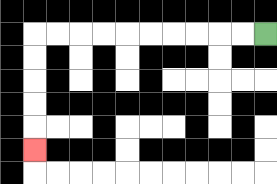{'start': '[11, 1]', 'end': '[1, 6]', 'path_directions': 'L,L,L,L,L,L,L,L,L,L,D,D,D,D,D', 'path_coordinates': '[[11, 1], [10, 1], [9, 1], [8, 1], [7, 1], [6, 1], [5, 1], [4, 1], [3, 1], [2, 1], [1, 1], [1, 2], [1, 3], [1, 4], [1, 5], [1, 6]]'}